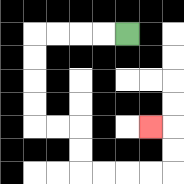{'start': '[5, 1]', 'end': '[6, 5]', 'path_directions': 'L,L,L,L,D,D,D,D,R,R,D,D,R,R,R,R,U,U,L', 'path_coordinates': '[[5, 1], [4, 1], [3, 1], [2, 1], [1, 1], [1, 2], [1, 3], [1, 4], [1, 5], [2, 5], [3, 5], [3, 6], [3, 7], [4, 7], [5, 7], [6, 7], [7, 7], [7, 6], [7, 5], [6, 5]]'}